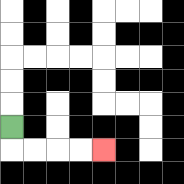{'start': '[0, 5]', 'end': '[4, 6]', 'path_directions': 'D,R,R,R,R', 'path_coordinates': '[[0, 5], [0, 6], [1, 6], [2, 6], [3, 6], [4, 6]]'}